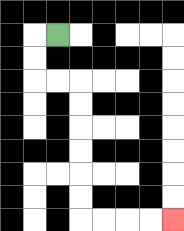{'start': '[2, 1]', 'end': '[7, 9]', 'path_directions': 'L,D,D,R,R,D,D,D,D,D,D,R,R,R,R', 'path_coordinates': '[[2, 1], [1, 1], [1, 2], [1, 3], [2, 3], [3, 3], [3, 4], [3, 5], [3, 6], [3, 7], [3, 8], [3, 9], [4, 9], [5, 9], [6, 9], [7, 9]]'}